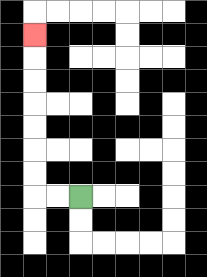{'start': '[3, 8]', 'end': '[1, 1]', 'path_directions': 'L,L,U,U,U,U,U,U,U', 'path_coordinates': '[[3, 8], [2, 8], [1, 8], [1, 7], [1, 6], [1, 5], [1, 4], [1, 3], [1, 2], [1, 1]]'}